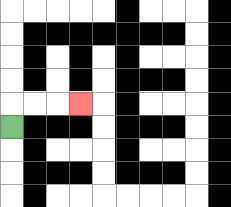{'start': '[0, 5]', 'end': '[3, 4]', 'path_directions': 'U,R,R,R', 'path_coordinates': '[[0, 5], [0, 4], [1, 4], [2, 4], [3, 4]]'}